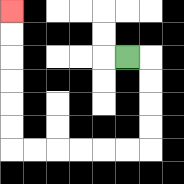{'start': '[5, 2]', 'end': '[0, 0]', 'path_directions': 'R,D,D,D,D,L,L,L,L,L,L,U,U,U,U,U,U', 'path_coordinates': '[[5, 2], [6, 2], [6, 3], [6, 4], [6, 5], [6, 6], [5, 6], [4, 6], [3, 6], [2, 6], [1, 6], [0, 6], [0, 5], [0, 4], [0, 3], [0, 2], [0, 1], [0, 0]]'}